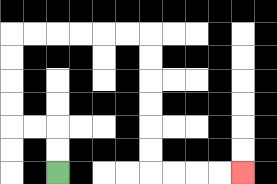{'start': '[2, 7]', 'end': '[10, 7]', 'path_directions': 'U,U,L,L,U,U,U,U,R,R,R,R,R,R,D,D,D,D,D,D,R,R,R,R', 'path_coordinates': '[[2, 7], [2, 6], [2, 5], [1, 5], [0, 5], [0, 4], [0, 3], [0, 2], [0, 1], [1, 1], [2, 1], [3, 1], [4, 1], [5, 1], [6, 1], [6, 2], [6, 3], [6, 4], [6, 5], [6, 6], [6, 7], [7, 7], [8, 7], [9, 7], [10, 7]]'}